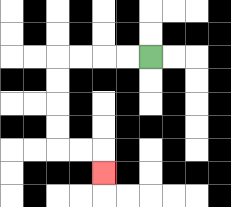{'start': '[6, 2]', 'end': '[4, 7]', 'path_directions': 'L,L,L,L,D,D,D,D,R,R,D', 'path_coordinates': '[[6, 2], [5, 2], [4, 2], [3, 2], [2, 2], [2, 3], [2, 4], [2, 5], [2, 6], [3, 6], [4, 6], [4, 7]]'}